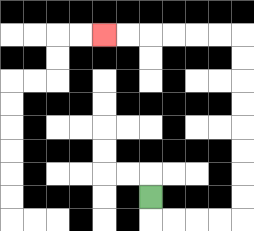{'start': '[6, 8]', 'end': '[4, 1]', 'path_directions': 'D,R,R,R,R,U,U,U,U,U,U,U,U,L,L,L,L,L,L', 'path_coordinates': '[[6, 8], [6, 9], [7, 9], [8, 9], [9, 9], [10, 9], [10, 8], [10, 7], [10, 6], [10, 5], [10, 4], [10, 3], [10, 2], [10, 1], [9, 1], [8, 1], [7, 1], [6, 1], [5, 1], [4, 1]]'}